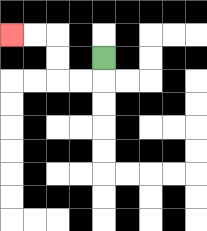{'start': '[4, 2]', 'end': '[0, 1]', 'path_directions': 'D,L,L,U,U,L,L', 'path_coordinates': '[[4, 2], [4, 3], [3, 3], [2, 3], [2, 2], [2, 1], [1, 1], [0, 1]]'}